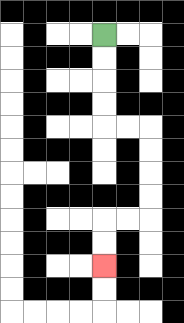{'start': '[4, 1]', 'end': '[4, 11]', 'path_directions': 'D,D,D,D,R,R,D,D,D,D,L,L,D,D', 'path_coordinates': '[[4, 1], [4, 2], [4, 3], [4, 4], [4, 5], [5, 5], [6, 5], [6, 6], [6, 7], [6, 8], [6, 9], [5, 9], [4, 9], [4, 10], [4, 11]]'}